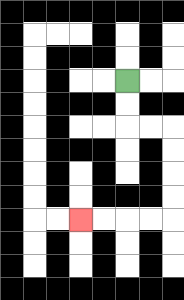{'start': '[5, 3]', 'end': '[3, 9]', 'path_directions': 'D,D,R,R,D,D,D,D,L,L,L,L', 'path_coordinates': '[[5, 3], [5, 4], [5, 5], [6, 5], [7, 5], [7, 6], [7, 7], [7, 8], [7, 9], [6, 9], [5, 9], [4, 9], [3, 9]]'}